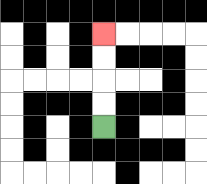{'start': '[4, 5]', 'end': '[4, 1]', 'path_directions': 'U,U,U,U', 'path_coordinates': '[[4, 5], [4, 4], [4, 3], [4, 2], [4, 1]]'}